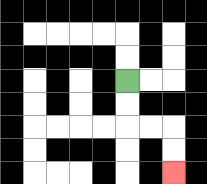{'start': '[5, 3]', 'end': '[7, 7]', 'path_directions': 'D,D,R,R,D,D', 'path_coordinates': '[[5, 3], [5, 4], [5, 5], [6, 5], [7, 5], [7, 6], [7, 7]]'}